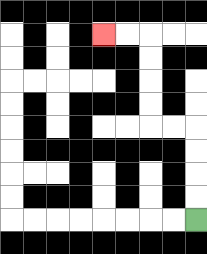{'start': '[8, 9]', 'end': '[4, 1]', 'path_directions': 'U,U,U,U,L,L,U,U,U,U,L,L', 'path_coordinates': '[[8, 9], [8, 8], [8, 7], [8, 6], [8, 5], [7, 5], [6, 5], [6, 4], [6, 3], [6, 2], [6, 1], [5, 1], [4, 1]]'}